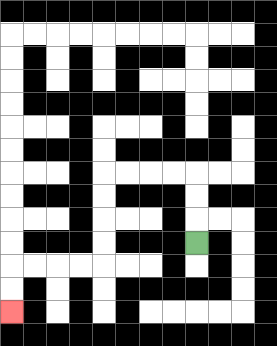{'start': '[8, 10]', 'end': '[0, 13]', 'path_directions': 'U,U,U,L,L,L,L,D,D,D,D,L,L,L,L,D,D', 'path_coordinates': '[[8, 10], [8, 9], [8, 8], [8, 7], [7, 7], [6, 7], [5, 7], [4, 7], [4, 8], [4, 9], [4, 10], [4, 11], [3, 11], [2, 11], [1, 11], [0, 11], [0, 12], [0, 13]]'}